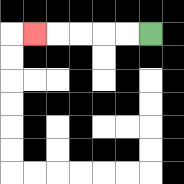{'start': '[6, 1]', 'end': '[1, 1]', 'path_directions': 'L,L,L,L,L', 'path_coordinates': '[[6, 1], [5, 1], [4, 1], [3, 1], [2, 1], [1, 1]]'}